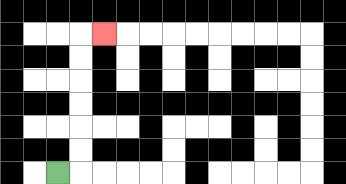{'start': '[2, 7]', 'end': '[4, 1]', 'path_directions': 'R,U,U,U,U,U,U,R', 'path_coordinates': '[[2, 7], [3, 7], [3, 6], [3, 5], [3, 4], [3, 3], [3, 2], [3, 1], [4, 1]]'}